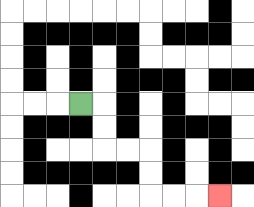{'start': '[3, 4]', 'end': '[9, 8]', 'path_directions': 'R,D,D,R,R,D,D,R,R,R', 'path_coordinates': '[[3, 4], [4, 4], [4, 5], [4, 6], [5, 6], [6, 6], [6, 7], [6, 8], [7, 8], [8, 8], [9, 8]]'}